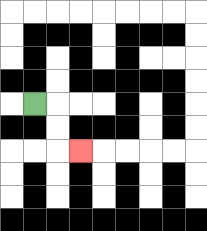{'start': '[1, 4]', 'end': '[3, 6]', 'path_directions': 'R,D,D,R', 'path_coordinates': '[[1, 4], [2, 4], [2, 5], [2, 6], [3, 6]]'}